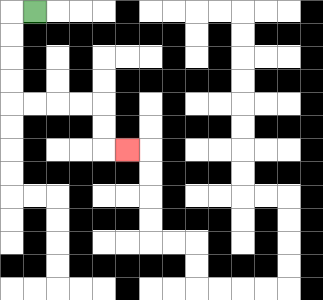{'start': '[1, 0]', 'end': '[5, 6]', 'path_directions': 'L,D,D,D,D,R,R,R,R,D,D,R', 'path_coordinates': '[[1, 0], [0, 0], [0, 1], [0, 2], [0, 3], [0, 4], [1, 4], [2, 4], [3, 4], [4, 4], [4, 5], [4, 6], [5, 6]]'}